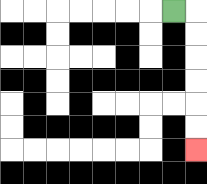{'start': '[7, 0]', 'end': '[8, 6]', 'path_directions': 'R,D,D,D,D,D,D', 'path_coordinates': '[[7, 0], [8, 0], [8, 1], [8, 2], [8, 3], [8, 4], [8, 5], [8, 6]]'}